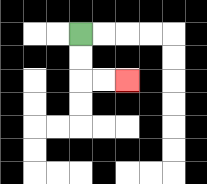{'start': '[3, 1]', 'end': '[5, 3]', 'path_directions': 'D,D,R,R', 'path_coordinates': '[[3, 1], [3, 2], [3, 3], [4, 3], [5, 3]]'}